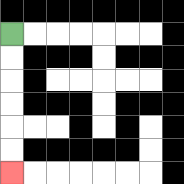{'start': '[0, 1]', 'end': '[0, 7]', 'path_directions': 'D,D,D,D,D,D', 'path_coordinates': '[[0, 1], [0, 2], [0, 3], [0, 4], [0, 5], [0, 6], [0, 7]]'}